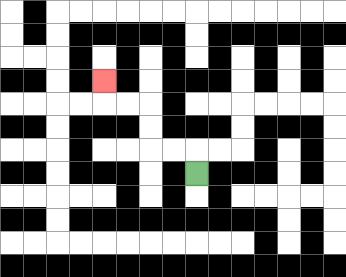{'start': '[8, 7]', 'end': '[4, 3]', 'path_directions': 'U,L,L,U,U,L,L,U', 'path_coordinates': '[[8, 7], [8, 6], [7, 6], [6, 6], [6, 5], [6, 4], [5, 4], [4, 4], [4, 3]]'}